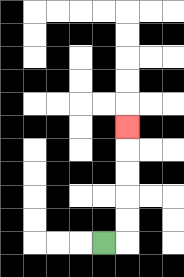{'start': '[4, 10]', 'end': '[5, 5]', 'path_directions': 'R,U,U,U,U,U', 'path_coordinates': '[[4, 10], [5, 10], [5, 9], [5, 8], [5, 7], [5, 6], [5, 5]]'}